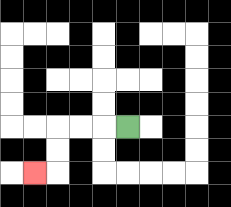{'start': '[5, 5]', 'end': '[1, 7]', 'path_directions': 'L,L,L,D,D,L', 'path_coordinates': '[[5, 5], [4, 5], [3, 5], [2, 5], [2, 6], [2, 7], [1, 7]]'}